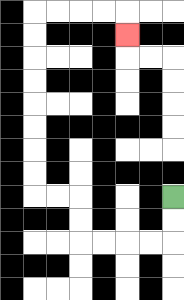{'start': '[7, 8]', 'end': '[5, 1]', 'path_directions': 'D,D,L,L,L,L,U,U,L,L,U,U,U,U,U,U,U,U,R,R,R,R,D', 'path_coordinates': '[[7, 8], [7, 9], [7, 10], [6, 10], [5, 10], [4, 10], [3, 10], [3, 9], [3, 8], [2, 8], [1, 8], [1, 7], [1, 6], [1, 5], [1, 4], [1, 3], [1, 2], [1, 1], [1, 0], [2, 0], [3, 0], [4, 0], [5, 0], [5, 1]]'}